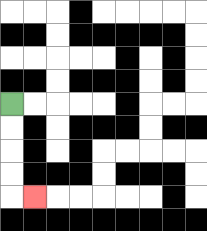{'start': '[0, 4]', 'end': '[1, 8]', 'path_directions': 'D,D,D,D,R', 'path_coordinates': '[[0, 4], [0, 5], [0, 6], [0, 7], [0, 8], [1, 8]]'}